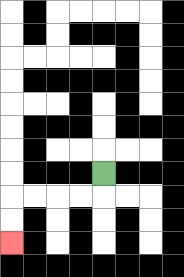{'start': '[4, 7]', 'end': '[0, 10]', 'path_directions': 'D,L,L,L,L,D,D', 'path_coordinates': '[[4, 7], [4, 8], [3, 8], [2, 8], [1, 8], [0, 8], [0, 9], [0, 10]]'}